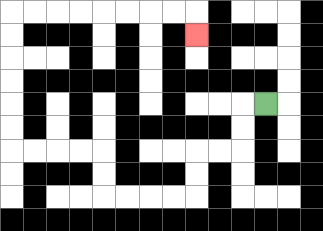{'start': '[11, 4]', 'end': '[8, 1]', 'path_directions': 'L,D,D,L,L,D,D,L,L,L,L,U,U,L,L,L,L,U,U,U,U,U,U,R,R,R,R,R,R,R,R,D', 'path_coordinates': '[[11, 4], [10, 4], [10, 5], [10, 6], [9, 6], [8, 6], [8, 7], [8, 8], [7, 8], [6, 8], [5, 8], [4, 8], [4, 7], [4, 6], [3, 6], [2, 6], [1, 6], [0, 6], [0, 5], [0, 4], [0, 3], [0, 2], [0, 1], [0, 0], [1, 0], [2, 0], [3, 0], [4, 0], [5, 0], [6, 0], [7, 0], [8, 0], [8, 1]]'}